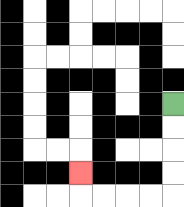{'start': '[7, 4]', 'end': '[3, 7]', 'path_directions': 'D,D,D,D,L,L,L,L,U', 'path_coordinates': '[[7, 4], [7, 5], [7, 6], [7, 7], [7, 8], [6, 8], [5, 8], [4, 8], [3, 8], [3, 7]]'}